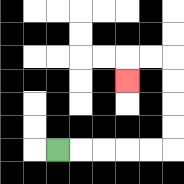{'start': '[2, 6]', 'end': '[5, 3]', 'path_directions': 'R,R,R,R,R,U,U,U,U,L,L,D', 'path_coordinates': '[[2, 6], [3, 6], [4, 6], [5, 6], [6, 6], [7, 6], [7, 5], [7, 4], [7, 3], [7, 2], [6, 2], [5, 2], [5, 3]]'}